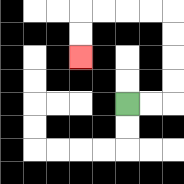{'start': '[5, 4]', 'end': '[3, 2]', 'path_directions': 'R,R,U,U,U,U,L,L,L,L,D,D', 'path_coordinates': '[[5, 4], [6, 4], [7, 4], [7, 3], [7, 2], [7, 1], [7, 0], [6, 0], [5, 0], [4, 0], [3, 0], [3, 1], [3, 2]]'}